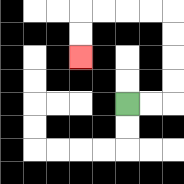{'start': '[5, 4]', 'end': '[3, 2]', 'path_directions': 'R,R,U,U,U,U,L,L,L,L,D,D', 'path_coordinates': '[[5, 4], [6, 4], [7, 4], [7, 3], [7, 2], [7, 1], [7, 0], [6, 0], [5, 0], [4, 0], [3, 0], [3, 1], [3, 2]]'}